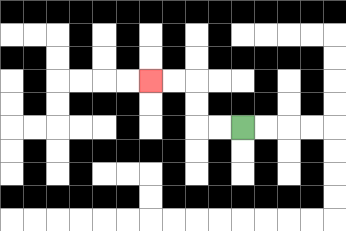{'start': '[10, 5]', 'end': '[6, 3]', 'path_directions': 'L,L,U,U,L,L', 'path_coordinates': '[[10, 5], [9, 5], [8, 5], [8, 4], [8, 3], [7, 3], [6, 3]]'}